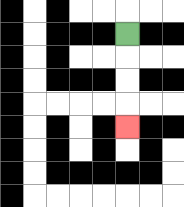{'start': '[5, 1]', 'end': '[5, 5]', 'path_directions': 'D,D,D,D', 'path_coordinates': '[[5, 1], [5, 2], [5, 3], [5, 4], [5, 5]]'}